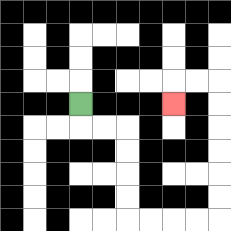{'start': '[3, 4]', 'end': '[7, 4]', 'path_directions': 'D,R,R,D,D,D,D,R,R,R,R,U,U,U,U,U,U,L,L,D', 'path_coordinates': '[[3, 4], [3, 5], [4, 5], [5, 5], [5, 6], [5, 7], [5, 8], [5, 9], [6, 9], [7, 9], [8, 9], [9, 9], [9, 8], [9, 7], [9, 6], [9, 5], [9, 4], [9, 3], [8, 3], [7, 3], [7, 4]]'}